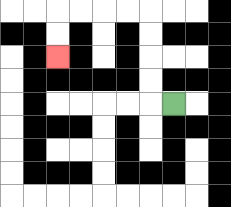{'start': '[7, 4]', 'end': '[2, 2]', 'path_directions': 'L,U,U,U,U,L,L,L,L,D,D', 'path_coordinates': '[[7, 4], [6, 4], [6, 3], [6, 2], [6, 1], [6, 0], [5, 0], [4, 0], [3, 0], [2, 0], [2, 1], [2, 2]]'}